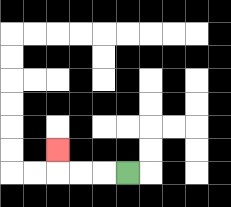{'start': '[5, 7]', 'end': '[2, 6]', 'path_directions': 'L,L,L,U', 'path_coordinates': '[[5, 7], [4, 7], [3, 7], [2, 7], [2, 6]]'}